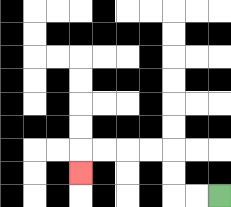{'start': '[9, 8]', 'end': '[3, 7]', 'path_directions': 'L,L,U,U,L,L,L,L,D', 'path_coordinates': '[[9, 8], [8, 8], [7, 8], [7, 7], [7, 6], [6, 6], [5, 6], [4, 6], [3, 6], [3, 7]]'}